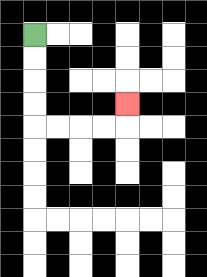{'start': '[1, 1]', 'end': '[5, 4]', 'path_directions': 'D,D,D,D,R,R,R,R,U', 'path_coordinates': '[[1, 1], [1, 2], [1, 3], [1, 4], [1, 5], [2, 5], [3, 5], [4, 5], [5, 5], [5, 4]]'}